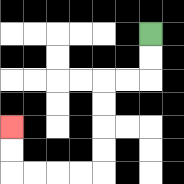{'start': '[6, 1]', 'end': '[0, 5]', 'path_directions': 'D,D,L,L,D,D,D,D,L,L,L,L,U,U', 'path_coordinates': '[[6, 1], [6, 2], [6, 3], [5, 3], [4, 3], [4, 4], [4, 5], [4, 6], [4, 7], [3, 7], [2, 7], [1, 7], [0, 7], [0, 6], [0, 5]]'}